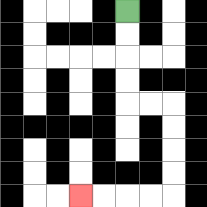{'start': '[5, 0]', 'end': '[3, 8]', 'path_directions': 'D,D,D,D,R,R,D,D,D,D,L,L,L,L', 'path_coordinates': '[[5, 0], [5, 1], [5, 2], [5, 3], [5, 4], [6, 4], [7, 4], [7, 5], [7, 6], [7, 7], [7, 8], [6, 8], [5, 8], [4, 8], [3, 8]]'}